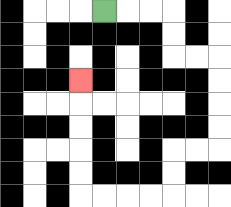{'start': '[4, 0]', 'end': '[3, 3]', 'path_directions': 'R,R,R,D,D,R,R,D,D,D,D,L,L,D,D,L,L,L,L,U,U,U,U,U', 'path_coordinates': '[[4, 0], [5, 0], [6, 0], [7, 0], [7, 1], [7, 2], [8, 2], [9, 2], [9, 3], [9, 4], [9, 5], [9, 6], [8, 6], [7, 6], [7, 7], [7, 8], [6, 8], [5, 8], [4, 8], [3, 8], [3, 7], [3, 6], [3, 5], [3, 4], [3, 3]]'}